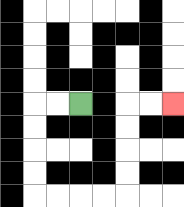{'start': '[3, 4]', 'end': '[7, 4]', 'path_directions': 'L,L,D,D,D,D,R,R,R,R,U,U,U,U,R,R', 'path_coordinates': '[[3, 4], [2, 4], [1, 4], [1, 5], [1, 6], [1, 7], [1, 8], [2, 8], [3, 8], [4, 8], [5, 8], [5, 7], [5, 6], [5, 5], [5, 4], [6, 4], [7, 4]]'}